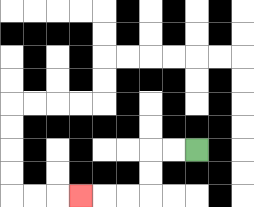{'start': '[8, 6]', 'end': '[3, 8]', 'path_directions': 'L,L,D,D,L,L,L', 'path_coordinates': '[[8, 6], [7, 6], [6, 6], [6, 7], [6, 8], [5, 8], [4, 8], [3, 8]]'}